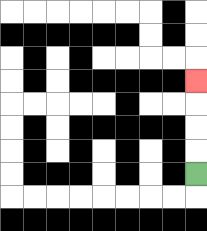{'start': '[8, 7]', 'end': '[8, 3]', 'path_directions': 'U,U,U,U', 'path_coordinates': '[[8, 7], [8, 6], [8, 5], [8, 4], [8, 3]]'}